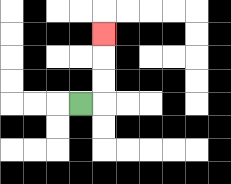{'start': '[3, 4]', 'end': '[4, 1]', 'path_directions': 'R,U,U,U', 'path_coordinates': '[[3, 4], [4, 4], [4, 3], [4, 2], [4, 1]]'}